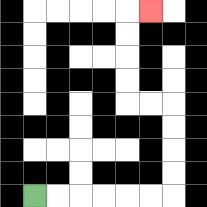{'start': '[1, 8]', 'end': '[6, 0]', 'path_directions': 'R,R,R,R,R,R,U,U,U,U,L,L,U,U,U,U,R', 'path_coordinates': '[[1, 8], [2, 8], [3, 8], [4, 8], [5, 8], [6, 8], [7, 8], [7, 7], [7, 6], [7, 5], [7, 4], [6, 4], [5, 4], [5, 3], [5, 2], [5, 1], [5, 0], [6, 0]]'}